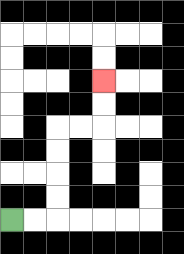{'start': '[0, 9]', 'end': '[4, 3]', 'path_directions': 'R,R,U,U,U,U,R,R,U,U', 'path_coordinates': '[[0, 9], [1, 9], [2, 9], [2, 8], [2, 7], [2, 6], [2, 5], [3, 5], [4, 5], [4, 4], [4, 3]]'}